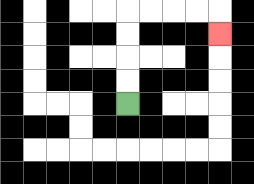{'start': '[5, 4]', 'end': '[9, 1]', 'path_directions': 'U,U,U,U,R,R,R,R,D', 'path_coordinates': '[[5, 4], [5, 3], [5, 2], [5, 1], [5, 0], [6, 0], [7, 0], [8, 0], [9, 0], [9, 1]]'}